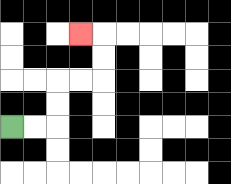{'start': '[0, 5]', 'end': '[3, 1]', 'path_directions': 'R,R,U,U,R,R,U,U,L', 'path_coordinates': '[[0, 5], [1, 5], [2, 5], [2, 4], [2, 3], [3, 3], [4, 3], [4, 2], [4, 1], [3, 1]]'}